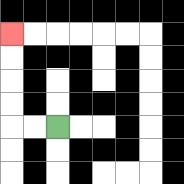{'start': '[2, 5]', 'end': '[0, 1]', 'path_directions': 'L,L,U,U,U,U', 'path_coordinates': '[[2, 5], [1, 5], [0, 5], [0, 4], [0, 3], [0, 2], [0, 1]]'}